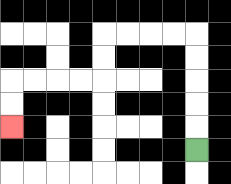{'start': '[8, 6]', 'end': '[0, 5]', 'path_directions': 'U,U,U,U,U,L,L,L,L,D,D,L,L,L,L,D,D', 'path_coordinates': '[[8, 6], [8, 5], [8, 4], [8, 3], [8, 2], [8, 1], [7, 1], [6, 1], [5, 1], [4, 1], [4, 2], [4, 3], [3, 3], [2, 3], [1, 3], [0, 3], [0, 4], [0, 5]]'}